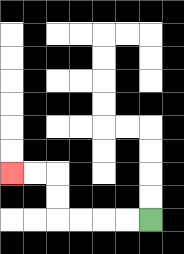{'start': '[6, 9]', 'end': '[0, 7]', 'path_directions': 'L,L,L,L,U,U,L,L', 'path_coordinates': '[[6, 9], [5, 9], [4, 9], [3, 9], [2, 9], [2, 8], [2, 7], [1, 7], [0, 7]]'}